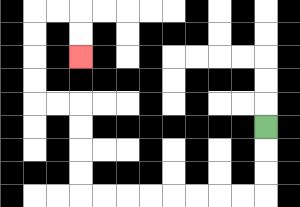{'start': '[11, 5]', 'end': '[3, 2]', 'path_directions': 'D,D,D,L,L,L,L,L,L,L,L,U,U,U,U,L,L,U,U,U,U,R,R,D,D', 'path_coordinates': '[[11, 5], [11, 6], [11, 7], [11, 8], [10, 8], [9, 8], [8, 8], [7, 8], [6, 8], [5, 8], [4, 8], [3, 8], [3, 7], [3, 6], [3, 5], [3, 4], [2, 4], [1, 4], [1, 3], [1, 2], [1, 1], [1, 0], [2, 0], [3, 0], [3, 1], [3, 2]]'}